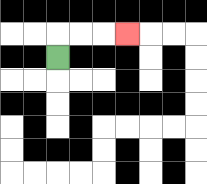{'start': '[2, 2]', 'end': '[5, 1]', 'path_directions': 'U,R,R,R', 'path_coordinates': '[[2, 2], [2, 1], [3, 1], [4, 1], [5, 1]]'}